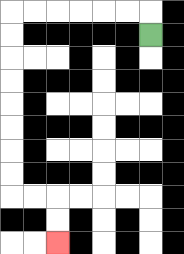{'start': '[6, 1]', 'end': '[2, 10]', 'path_directions': 'U,L,L,L,L,L,L,D,D,D,D,D,D,D,D,R,R,D,D', 'path_coordinates': '[[6, 1], [6, 0], [5, 0], [4, 0], [3, 0], [2, 0], [1, 0], [0, 0], [0, 1], [0, 2], [0, 3], [0, 4], [0, 5], [0, 6], [0, 7], [0, 8], [1, 8], [2, 8], [2, 9], [2, 10]]'}